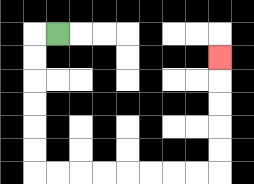{'start': '[2, 1]', 'end': '[9, 2]', 'path_directions': 'L,D,D,D,D,D,D,R,R,R,R,R,R,R,R,U,U,U,U,U', 'path_coordinates': '[[2, 1], [1, 1], [1, 2], [1, 3], [1, 4], [1, 5], [1, 6], [1, 7], [2, 7], [3, 7], [4, 7], [5, 7], [6, 7], [7, 7], [8, 7], [9, 7], [9, 6], [9, 5], [9, 4], [9, 3], [9, 2]]'}